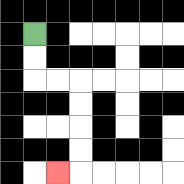{'start': '[1, 1]', 'end': '[2, 7]', 'path_directions': 'D,D,R,R,D,D,D,D,L', 'path_coordinates': '[[1, 1], [1, 2], [1, 3], [2, 3], [3, 3], [3, 4], [3, 5], [3, 6], [3, 7], [2, 7]]'}